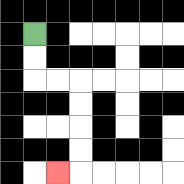{'start': '[1, 1]', 'end': '[2, 7]', 'path_directions': 'D,D,R,R,D,D,D,D,L', 'path_coordinates': '[[1, 1], [1, 2], [1, 3], [2, 3], [3, 3], [3, 4], [3, 5], [3, 6], [3, 7], [2, 7]]'}